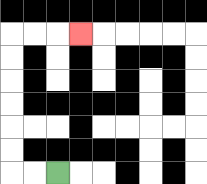{'start': '[2, 7]', 'end': '[3, 1]', 'path_directions': 'L,L,U,U,U,U,U,U,R,R,R', 'path_coordinates': '[[2, 7], [1, 7], [0, 7], [0, 6], [0, 5], [0, 4], [0, 3], [0, 2], [0, 1], [1, 1], [2, 1], [3, 1]]'}